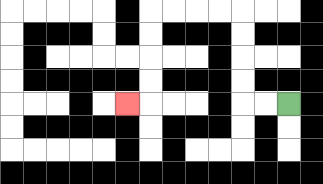{'start': '[12, 4]', 'end': '[5, 4]', 'path_directions': 'L,L,U,U,U,U,L,L,L,L,D,D,D,D,L', 'path_coordinates': '[[12, 4], [11, 4], [10, 4], [10, 3], [10, 2], [10, 1], [10, 0], [9, 0], [8, 0], [7, 0], [6, 0], [6, 1], [6, 2], [6, 3], [6, 4], [5, 4]]'}